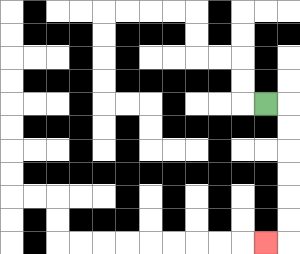{'start': '[11, 4]', 'end': '[11, 10]', 'path_directions': 'R,D,D,D,D,D,D,L', 'path_coordinates': '[[11, 4], [12, 4], [12, 5], [12, 6], [12, 7], [12, 8], [12, 9], [12, 10], [11, 10]]'}